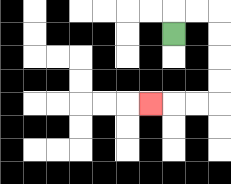{'start': '[7, 1]', 'end': '[6, 4]', 'path_directions': 'U,R,R,D,D,D,D,L,L,L', 'path_coordinates': '[[7, 1], [7, 0], [8, 0], [9, 0], [9, 1], [9, 2], [9, 3], [9, 4], [8, 4], [7, 4], [6, 4]]'}